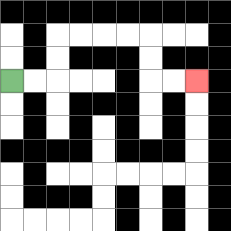{'start': '[0, 3]', 'end': '[8, 3]', 'path_directions': 'R,R,U,U,R,R,R,R,D,D,R,R', 'path_coordinates': '[[0, 3], [1, 3], [2, 3], [2, 2], [2, 1], [3, 1], [4, 1], [5, 1], [6, 1], [6, 2], [6, 3], [7, 3], [8, 3]]'}